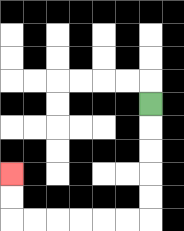{'start': '[6, 4]', 'end': '[0, 7]', 'path_directions': 'D,D,D,D,D,L,L,L,L,L,L,U,U', 'path_coordinates': '[[6, 4], [6, 5], [6, 6], [6, 7], [6, 8], [6, 9], [5, 9], [4, 9], [3, 9], [2, 9], [1, 9], [0, 9], [0, 8], [0, 7]]'}